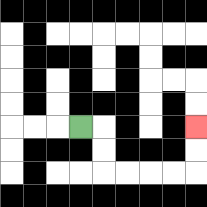{'start': '[3, 5]', 'end': '[8, 5]', 'path_directions': 'R,D,D,R,R,R,R,U,U', 'path_coordinates': '[[3, 5], [4, 5], [4, 6], [4, 7], [5, 7], [6, 7], [7, 7], [8, 7], [8, 6], [8, 5]]'}